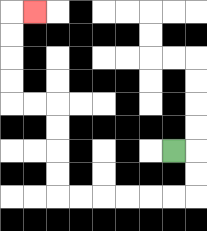{'start': '[7, 6]', 'end': '[1, 0]', 'path_directions': 'R,D,D,L,L,L,L,L,L,U,U,U,U,L,L,U,U,U,U,R', 'path_coordinates': '[[7, 6], [8, 6], [8, 7], [8, 8], [7, 8], [6, 8], [5, 8], [4, 8], [3, 8], [2, 8], [2, 7], [2, 6], [2, 5], [2, 4], [1, 4], [0, 4], [0, 3], [0, 2], [0, 1], [0, 0], [1, 0]]'}